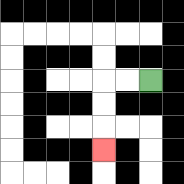{'start': '[6, 3]', 'end': '[4, 6]', 'path_directions': 'L,L,D,D,D', 'path_coordinates': '[[6, 3], [5, 3], [4, 3], [4, 4], [4, 5], [4, 6]]'}